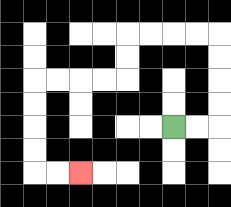{'start': '[7, 5]', 'end': '[3, 7]', 'path_directions': 'R,R,U,U,U,U,L,L,L,L,D,D,L,L,L,L,D,D,D,D,R,R', 'path_coordinates': '[[7, 5], [8, 5], [9, 5], [9, 4], [9, 3], [9, 2], [9, 1], [8, 1], [7, 1], [6, 1], [5, 1], [5, 2], [5, 3], [4, 3], [3, 3], [2, 3], [1, 3], [1, 4], [1, 5], [1, 6], [1, 7], [2, 7], [3, 7]]'}